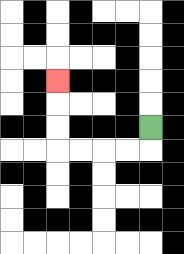{'start': '[6, 5]', 'end': '[2, 3]', 'path_directions': 'D,L,L,L,L,U,U,U', 'path_coordinates': '[[6, 5], [6, 6], [5, 6], [4, 6], [3, 6], [2, 6], [2, 5], [2, 4], [2, 3]]'}